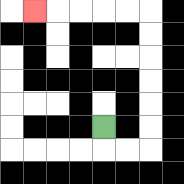{'start': '[4, 5]', 'end': '[1, 0]', 'path_directions': 'D,R,R,U,U,U,U,U,U,L,L,L,L,L', 'path_coordinates': '[[4, 5], [4, 6], [5, 6], [6, 6], [6, 5], [6, 4], [6, 3], [6, 2], [6, 1], [6, 0], [5, 0], [4, 0], [3, 0], [2, 0], [1, 0]]'}